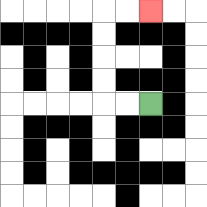{'start': '[6, 4]', 'end': '[6, 0]', 'path_directions': 'L,L,U,U,U,U,R,R', 'path_coordinates': '[[6, 4], [5, 4], [4, 4], [4, 3], [4, 2], [4, 1], [4, 0], [5, 0], [6, 0]]'}